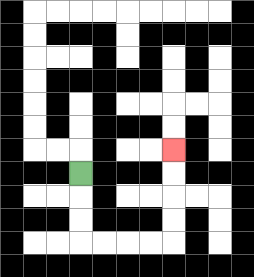{'start': '[3, 7]', 'end': '[7, 6]', 'path_directions': 'D,D,D,R,R,R,R,U,U,U,U', 'path_coordinates': '[[3, 7], [3, 8], [3, 9], [3, 10], [4, 10], [5, 10], [6, 10], [7, 10], [7, 9], [7, 8], [7, 7], [7, 6]]'}